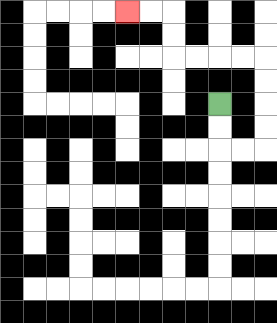{'start': '[9, 4]', 'end': '[5, 0]', 'path_directions': 'D,D,R,R,U,U,U,U,L,L,L,L,U,U,L,L', 'path_coordinates': '[[9, 4], [9, 5], [9, 6], [10, 6], [11, 6], [11, 5], [11, 4], [11, 3], [11, 2], [10, 2], [9, 2], [8, 2], [7, 2], [7, 1], [7, 0], [6, 0], [5, 0]]'}